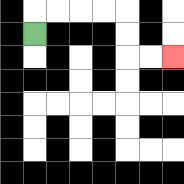{'start': '[1, 1]', 'end': '[7, 2]', 'path_directions': 'U,R,R,R,R,D,D,R,R', 'path_coordinates': '[[1, 1], [1, 0], [2, 0], [3, 0], [4, 0], [5, 0], [5, 1], [5, 2], [6, 2], [7, 2]]'}